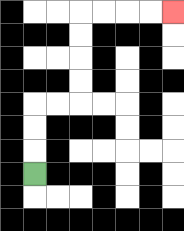{'start': '[1, 7]', 'end': '[7, 0]', 'path_directions': 'U,U,U,R,R,U,U,U,U,R,R,R,R', 'path_coordinates': '[[1, 7], [1, 6], [1, 5], [1, 4], [2, 4], [3, 4], [3, 3], [3, 2], [3, 1], [3, 0], [4, 0], [5, 0], [6, 0], [7, 0]]'}